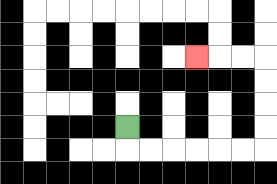{'start': '[5, 5]', 'end': '[8, 2]', 'path_directions': 'D,R,R,R,R,R,R,U,U,U,U,L,L,L', 'path_coordinates': '[[5, 5], [5, 6], [6, 6], [7, 6], [8, 6], [9, 6], [10, 6], [11, 6], [11, 5], [11, 4], [11, 3], [11, 2], [10, 2], [9, 2], [8, 2]]'}